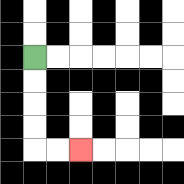{'start': '[1, 2]', 'end': '[3, 6]', 'path_directions': 'D,D,D,D,R,R', 'path_coordinates': '[[1, 2], [1, 3], [1, 4], [1, 5], [1, 6], [2, 6], [3, 6]]'}